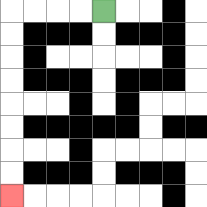{'start': '[4, 0]', 'end': '[0, 8]', 'path_directions': 'L,L,L,L,D,D,D,D,D,D,D,D', 'path_coordinates': '[[4, 0], [3, 0], [2, 0], [1, 0], [0, 0], [0, 1], [0, 2], [0, 3], [0, 4], [0, 5], [0, 6], [0, 7], [0, 8]]'}